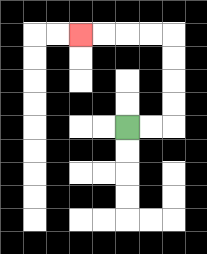{'start': '[5, 5]', 'end': '[3, 1]', 'path_directions': 'R,R,U,U,U,U,L,L,L,L', 'path_coordinates': '[[5, 5], [6, 5], [7, 5], [7, 4], [7, 3], [7, 2], [7, 1], [6, 1], [5, 1], [4, 1], [3, 1]]'}